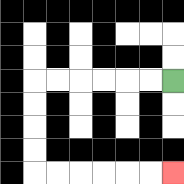{'start': '[7, 3]', 'end': '[7, 7]', 'path_directions': 'L,L,L,L,L,L,D,D,D,D,R,R,R,R,R,R', 'path_coordinates': '[[7, 3], [6, 3], [5, 3], [4, 3], [3, 3], [2, 3], [1, 3], [1, 4], [1, 5], [1, 6], [1, 7], [2, 7], [3, 7], [4, 7], [5, 7], [6, 7], [7, 7]]'}